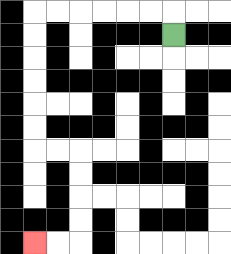{'start': '[7, 1]', 'end': '[1, 10]', 'path_directions': 'U,L,L,L,L,L,L,D,D,D,D,D,D,R,R,D,D,D,D,L,L', 'path_coordinates': '[[7, 1], [7, 0], [6, 0], [5, 0], [4, 0], [3, 0], [2, 0], [1, 0], [1, 1], [1, 2], [1, 3], [1, 4], [1, 5], [1, 6], [2, 6], [3, 6], [3, 7], [3, 8], [3, 9], [3, 10], [2, 10], [1, 10]]'}